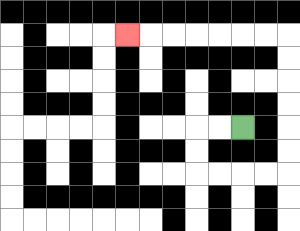{'start': '[10, 5]', 'end': '[5, 1]', 'path_directions': 'L,L,D,D,R,R,R,R,U,U,U,U,U,U,L,L,L,L,L,L,L', 'path_coordinates': '[[10, 5], [9, 5], [8, 5], [8, 6], [8, 7], [9, 7], [10, 7], [11, 7], [12, 7], [12, 6], [12, 5], [12, 4], [12, 3], [12, 2], [12, 1], [11, 1], [10, 1], [9, 1], [8, 1], [7, 1], [6, 1], [5, 1]]'}